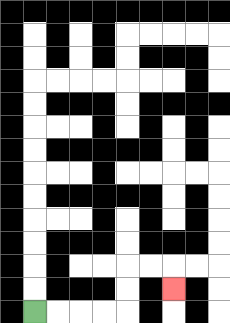{'start': '[1, 13]', 'end': '[7, 12]', 'path_directions': 'R,R,R,R,U,U,R,R,D', 'path_coordinates': '[[1, 13], [2, 13], [3, 13], [4, 13], [5, 13], [5, 12], [5, 11], [6, 11], [7, 11], [7, 12]]'}